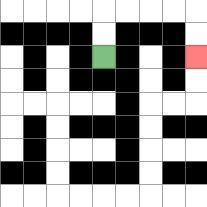{'start': '[4, 2]', 'end': '[8, 2]', 'path_directions': 'U,U,R,R,R,R,D,D', 'path_coordinates': '[[4, 2], [4, 1], [4, 0], [5, 0], [6, 0], [7, 0], [8, 0], [8, 1], [8, 2]]'}